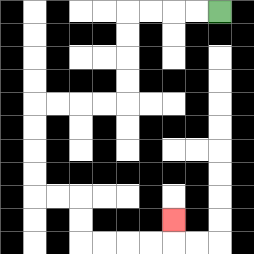{'start': '[9, 0]', 'end': '[7, 9]', 'path_directions': 'L,L,L,L,D,D,D,D,L,L,L,L,D,D,D,D,R,R,D,D,R,R,R,R,U', 'path_coordinates': '[[9, 0], [8, 0], [7, 0], [6, 0], [5, 0], [5, 1], [5, 2], [5, 3], [5, 4], [4, 4], [3, 4], [2, 4], [1, 4], [1, 5], [1, 6], [1, 7], [1, 8], [2, 8], [3, 8], [3, 9], [3, 10], [4, 10], [5, 10], [6, 10], [7, 10], [7, 9]]'}